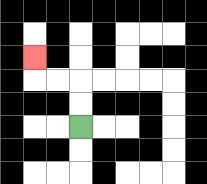{'start': '[3, 5]', 'end': '[1, 2]', 'path_directions': 'U,U,L,L,U', 'path_coordinates': '[[3, 5], [3, 4], [3, 3], [2, 3], [1, 3], [1, 2]]'}